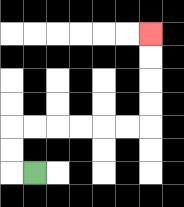{'start': '[1, 7]', 'end': '[6, 1]', 'path_directions': 'L,U,U,R,R,R,R,R,R,U,U,U,U', 'path_coordinates': '[[1, 7], [0, 7], [0, 6], [0, 5], [1, 5], [2, 5], [3, 5], [4, 5], [5, 5], [6, 5], [6, 4], [6, 3], [6, 2], [6, 1]]'}